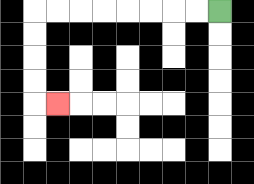{'start': '[9, 0]', 'end': '[2, 4]', 'path_directions': 'L,L,L,L,L,L,L,L,D,D,D,D,R', 'path_coordinates': '[[9, 0], [8, 0], [7, 0], [6, 0], [5, 0], [4, 0], [3, 0], [2, 0], [1, 0], [1, 1], [1, 2], [1, 3], [1, 4], [2, 4]]'}